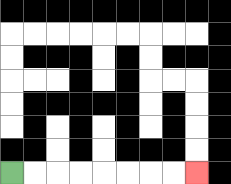{'start': '[0, 7]', 'end': '[8, 7]', 'path_directions': 'R,R,R,R,R,R,R,R', 'path_coordinates': '[[0, 7], [1, 7], [2, 7], [3, 7], [4, 7], [5, 7], [6, 7], [7, 7], [8, 7]]'}